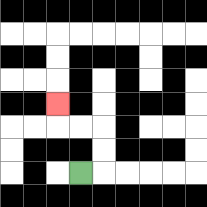{'start': '[3, 7]', 'end': '[2, 4]', 'path_directions': 'R,U,U,L,L,U', 'path_coordinates': '[[3, 7], [4, 7], [4, 6], [4, 5], [3, 5], [2, 5], [2, 4]]'}